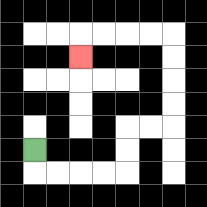{'start': '[1, 6]', 'end': '[3, 2]', 'path_directions': 'D,R,R,R,R,U,U,R,R,U,U,U,U,L,L,L,L,D', 'path_coordinates': '[[1, 6], [1, 7], [2, 7], [3, 7], [4, 7], [5, 7], [5, 6], [5, 5], [6, 5], [7, 5], [7, 4], [7, 3], [7, 2], [7, 1], [6, 1], [5, 1], [4, 1], [3, 1], [3, 2]]'}